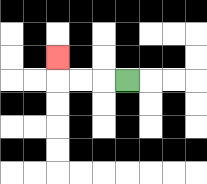{'start': '[5, 3]', 'end': '[2, 2]', 'path_directions': 'L,L,L,U', 'path_coordinates': '[[5, 3], [4, 3], [3, 3], [2, 3], [2, 2]]'}